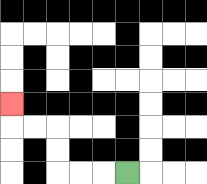{'start': '[5, 7]', 'end': '[0, 4]', 'path_directions': 'L,L,L,U,U,L,L,U', 'path_coordinates': '[[5, 7], [4, 7], [3, 7], [2, 7], [2, 6], [2, 5], [1, 5], [0, 5], [0, 4]]'}